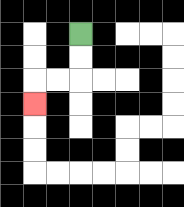{'start': '[3, 1]', 'end': '[1, 4]', 'path_directions': 'D,D,L,L,D', 'path_coordinates': '[[3, 1], [3, 2], [3, 3], [2, 3], [1, 3], [1, 4]]'}